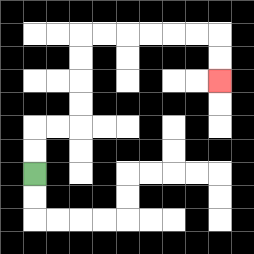{'start': '[1, 7]', 'end': '[9, 3]', 'path_directions': 'U,U,R,R,U,U,U,U,R,R,R,R,R,R,D,D', 'path_coordinates': '[[1, 7], [1, 6], [1, 5], [2, 5], [3, 5], [3, 4], [3, 3], [3, 2], [3, 1], [4, 1], [5, 1], [6, 1], [7, 1], [8, 1], [9, 1], [9, 2], [9, 3]]'}